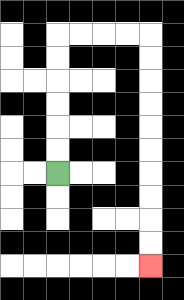{'start': '[2, 7]', 'end': '[6, 11]', 'path_directions': 'U,U,U,U,U,U,R,R,R,R,D,D,D,D,D,D,D,D,D,D', 'path_coordinates': '[[2, 7], [2, 6], [2, 5], [2, 4], [2, 3], [2, 2], [2, 1], [3, 1], [4, 1], [5, 1], [6, 1], [6, 2], [6, 3], [6, 4], [6, 5], [6, 6], [6, 7], [6, 8], [6, 9], [6, 10], [6, 11]]'}